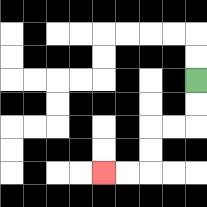{'start': '[8, 3]', 'end': '[4, 7]', 'path_directions': 'D,D,L,L,D,D,L,L', 'path_coordinates': '[[8, 3], [8, 4], [8, 5], [7, 5], [6, 5], [6, 6], [6, 7], [5, 7], [4, 7]]'}